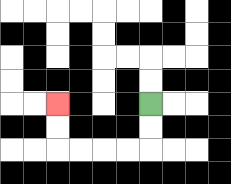{'start': '[6, 4]', 'end': '[2, 4]', 'path_directions': 'D,D,L,L,L,L,U,U', 'path_coordinates': '[[6, 4], [6, 5], [6, 6], [5, 6], [4, 6], [3, 6], [2, 6], [2, 5], [2, 4]]'}